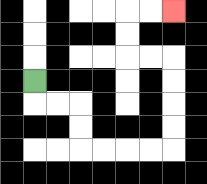{'start': '[1, 3]', 'end': '[7, 0]', 'path_directions': 'D,R,R,D,D,R,R,R,R,U,U,U,U,L,L,U,U,R,R', 'path_coordinates': '[[1, 3], [1, 4], [2, 4], [3, 4], [3, 5], [3, 6], [4, 6], [5, 6], [6, 6], [7, 6], [7, 5], [7, 4], [7, 3], [7, 2], [6, 2], [5, 2], [5, 1], [5, 0], [6, 0], [7, 0]]'}